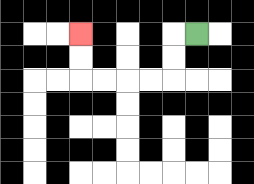{'start': '[8, 1]', 'end': '[3, 1]', 'path_directions': 'L,D,D,L,L,L,L,U,U', 'path_coordinates': '[[8, 1], [7, 1], [7, 2], [7, 3], [6, 3], [5, 3], [4, 3], [3, 3], [3, 2], [3, 1]]'}